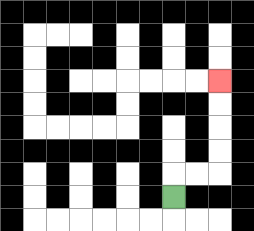{'start': '[7, 8]', 'end': '[9, 3]', 'path_directions': 'U,R,R,U,U,U,U', 'path_coordinates': '[[7, 8], [7, 7], [8, 7], [9, 7], [9, 6], [9, 5], [9, 4], [9, 3]]'}